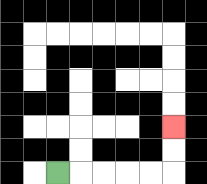{'start': '[2, 7]', 'end': '[7, 5]', 'path_directions': 'R,R,R,R,R,U,U', 'path_coordinates': '[[2, 7], [3, 7], [4, 7], [5, 7], [6, 7], [7, 7], [7, 6], [7, 5]]'}